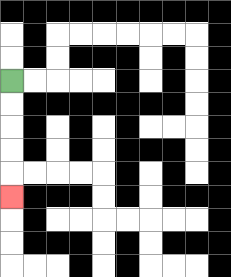{'start': '[0, 3]', 'end': '[0, 8]', 'path_directions': 'D,D,D,D,D', 'path_coordinates': '[[0, 3], [0, 4], [0, 5], [0, 6], [0, 7], [0, 8]]'}